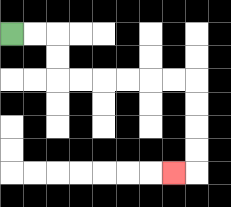{'start': '[0, 1]', 'end': '[7, 7]', 'path_directions': 'R,R,D,D,R,R,R,R,R,R,D,D,D,D,L', 'path_coordinates': '[[0, 1], [1, 1], [2, 1], [2, 2], [2, 3], [3, 3], [4, 3], [5, 3], [6, 3], [7, 3], [8, 3], [8, 4], [8, 5], [8, 6], [8, 7], [7, 7]]'}